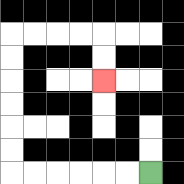{'start': '[6, 7]', 'end': '[4, 3]', 'path_directions': 'L,L,L,L,L,L,U,U,U,U,U,U,R,R,R,R,D,D', 'path_coordinates': '[[6, 7], [5, 7], [4, 7], [3, 7], [2, 7], [1, 7], [0, 7], [0, 6], [0, 5], [0, 4], [0, 3], [0, 2], [0, 1], [1, 1], [2, 1], [3, 1], [4, 1], [4, 2], [4, 3]]'}